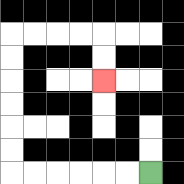{'start': '[6, 7]', 'end': '[4, 3]', 'path_directions': 'L,L,L,L,L,L,U,U,U,U,U,U,R,R,R,R,D,D', 'path_coordinates': '[[6, 7], [5, 7], [4, 7], [3, 7], [2, 7], [1, 7], [0, 7], [0, 6], [0, 5], [0, 4], [0, 3], [0, 2], [0, 1], [1, 1], [2, 1], [3, 1], [4, 1], [4, 2], [4, 3]]'}